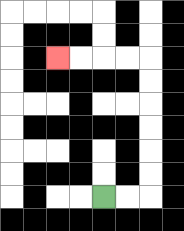{'start': '[4, 8]', 'end': '[2, 2]', 'path_directions': 'R,R,U,U,U,U,U,U,L,L,L,L', 'path_coordinates': '[[4, 8], [5, 8], [6, 8], [6, 7], [6, 6], [6, 5], [6, 4], [6, 3], [6, 2], [5, 2], [4, 2], [3, 2], [2, 2]]'}